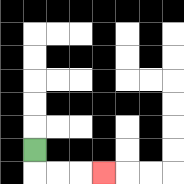{'start': '[1, 6]', 'end': '[4, 7]', 'path_directions': 'D,R,R,R', 'path_coordinates': '[[1, 6], [1, 7], [2, 7], [3, 7], [4, 7]]'}